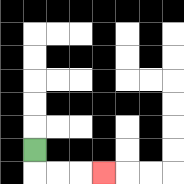{'start': '[1, 6]', 'end': '[4, 7]', 'path_directions': 'D,R,R,R', 'path_coordinates': '[[1, 6], [1, 7], [2, 7], [3, 7], [4, 7]]'}